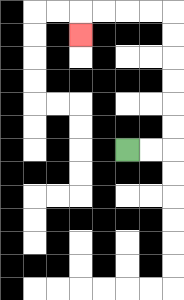{'start': '[5, 6]', 'end': '[3, 1]', 'path_directions': 'R,R,U,U,U,U,U,U,L,L,L,L,D', 'path_coordinates': '[[5, 6], [6, 6], [7, 6], [7, 5], [7, 4], [7, 3], [7, 2], [7, 1], [7, 0], [6, 0], [5, 0], [4, 0], [3, 0], [3, 1]]'}